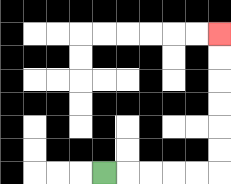{'start': '[4, 7]', 'end': '[9, 1]', 'path_directions': 'R,R,R,R,R,U,U,U,U,U,U', 'path_coordinates': '[[4, 7], [5, 7], [6, 7], [7, 7], [8, 7], [9, 7], [9, 6], [9, 5], [9, 4], [9, 3], [9, 2], [9, 1]]'}